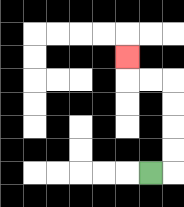{'start': '[6, 7]', 'end': '[5, 2]', 'path_directions': 'R,U,U,U,U,L,L,U', 'path_coordinates': '[[6, 7], [7, 7], [7, 6], [7, 5], [7, 4], [7, 3], [6, 3], [5, 3], [5, 2]]'}